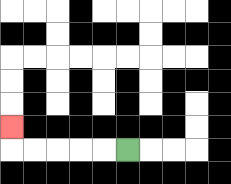{'start': '[5, 6]', 'end': '[0, 5]', 'path_directions': 'L,L,L,L,L,U', 'path_coordinates': '[[5, 6], [4, 6], [3, 6], [2, 6], [1, 6], [0, 6], [0, 5]]'}